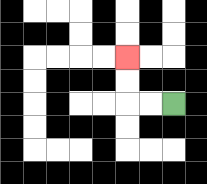{'start': '[7, 4]', 'end': '[5, 2]', 'path_directions': 'L,L,U,U', 'path_coordinates': '[[7, 4], [6, 4], [5, 4], [5, 3], [5, 2]]'}